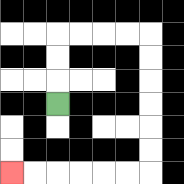{'start': '[2, 4]', 'end': '[0, 7]', 'path_directions': 'U,U,U,R,R,R,R,D,D,D,D,D,D,L,L,L,L,L,L', 'path_coordinates': '[[2, 4], [2, 3], [2, 2], [2, 1], [3, 1], [4, 1], [5, 1], [6, 1], [6, 2], [6, 3], [6, 4], [6, 5], [6, 6], [6, 7], [5, 7], [4, 7], [3, 7], [2, 7], [1, 7], [0, 7]]'}